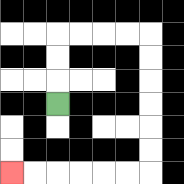{'start': '[2, 4]', 'end': '[0, 7]', 'path_directions': 'U,U,U,R,R,R,R,D,D,D,D,D,D,L,L,L,L,L,L', 'path_coordinates': '[[2, 4], [2, 3], [2, 2], [2, 1], [3, 1], [4, 1], [5, 1], [6, 1], [6, 2], [6, 3], [6, 4], [6, 5], [6, 6], [6, 7], [5, 7], [4, 7], [3, 7], [2, 7], [1, 7], [0, 7]]'}